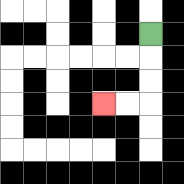{'start': '[6, 1]', 'end': '[4, 4]', 'path_directions': 'D,D,D,L,L', 'path_coordinates': '[[6, 1], [6, 2], [6, 3], [6, 4], [5, 4], [4, 4]]'}